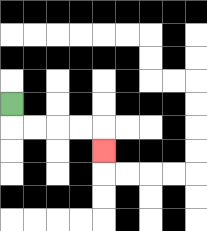{'start': '[0, 4]', 'end': '[4, 6]', 'path_directions': 'D,R,R,R,R,D', 'path_coordinates': '[[0, 4], [0, 5], [1, 5], [2, 5], [3, 5], [4, 5], [4, 6]]'}